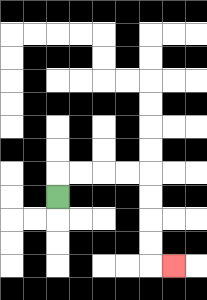{'start': '[2, 8]', 'end': '[7, 11]', 'path_directions': 'U,R,R,R,R,D,D,D,D,R', 'path_coordinates': '[[2, 8], [2, 7], [3, 7], [4, 7], [5, 7], [6, 7], [6, 8], [6, 9], [6, 10], [6, 11], [7, 11]]'}